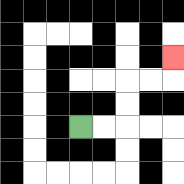{'start': '[3, 5]', 'end': '[7, 2]', 'path_directions': 'R,R,U,U,R,R,U', 'path_coordinates': '[[3, 5], [4, 5], [5, 5], [5, 4], [5, 3], [6, 3], [7, 3], [7, 2]]'}